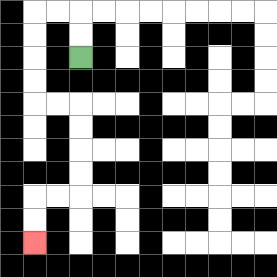{'start': '[3, 2]', 'end': '[1, 10]', 'path_directions': 'U,U,L,L,D,D,D,D,R,R,D,D,D,D,L,L,D,D', 'path_coordinates': '[[3, 2], [3, 1], [3, 0], [2, 0], [1, 0], [1, 1], [1, 2], [1, 3], [1, 4], [2, 4], [3, 4], [3, 5], [3, 6], [3, 7], [3, 8], [2, 8], [1, 8], [1, 9], [1, 10]]'}